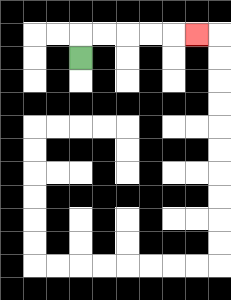{'start': '[3, 2]', 'end': '[8, 1]', 'path_directions': 'U,R,R,R,R,R', 'path_coordinates': '[[3, 2], [3, 1], [4, 1], [5, 1], [6, 1], [7, 1], [8, 1]]'}